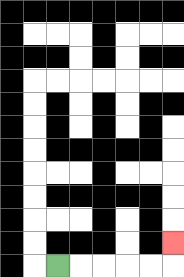{'start': '[2, 11]', 'end': '[7, 10]', 'path_directions': 'R,R,R,R,R,U', 'path_coordinates': '[[2, 11], [3, 11], [4, 11], [5, 11], [6, 11], [7, 11], [7, 10]]'}